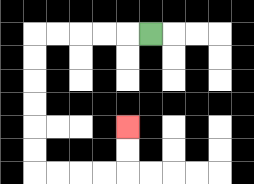{'start': '[6, 1]', 'end': '[5, 5]', 'path_directions': 'L,L,L,L,L,D,D,D,D,D,D,R,R,R,R,U,U', 'path_coordinates': '[[6, 1], [5, 1], [4, 1], [3, 1], [2, 1], [1, 1], [1, 2], [1, 3], [1, 4], [1, 5], [1, 6], [1, 7], [2, 7], [3, 7], [4, 7], [5, 7], [5, 6], [5, 5]]'}